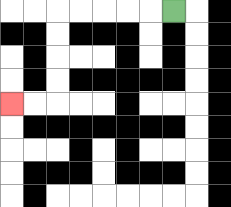{'start': '[7, 0]', 'end': '[0, 4]', 'path_directions': 'L,L,L,L,L,D,D,D,D,L,L', 'path_coordinates': '[[7, 0], [6, 0], [5, 0], [4, 0], [3, 0], [2, 0], [2, 1], [2, 2], [2, 3], [2, 4], [1, 4], [0, 4]]'}